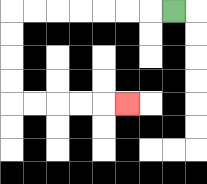{'start': '[7, 0]', 'end': '[5, 4]', 'path_directions': 'L,L,L,L,L,L,L,D,D,D,D,R,R,R,R,R', 'path_coordinates': '[[7, 0], [6, 0], [5, 0], [4, 0], [3, 0], [2, 0], [1, 0], [0, 0], [0, 1], [0, 2], [0, 3], [0, 4], [1, 4], [2, 4], [3, 4], [4, 4], [5, 4]]'}